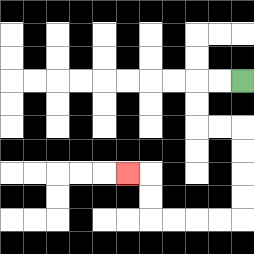{'start': '[10, 3]', 'end': '[5, 7]', 'path_directions': 'L,L,D,D,R,R,D,D,D,D,L,L,L,L,U,U,L', 'path_coordinates': '[[10, 3], [9, 3], [8, 3], [8, 4], [8, 5], [9, 5], [10, 5], [10, 6], [10, 7], [10, 8], [10, 9], [9, 9], [8, 9], [7, 9], [6, 9], [6, 8], [6, 7], [5, 7]]'}